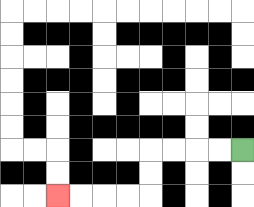{'start': '[10, 6]', 'end': '[2, 8]', 'path_directions': 'L,L,L,L,D,D,L,L,L,L', 'path_coordinates': '[[10, 6], [9, 6], [8, 6], [7, 6], [6, 6], [6, 7], [6, 8], [5, 8], [4, 8], [3, 8], [2, 8]]'}